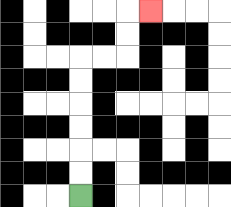{'start': '[3, 8]', 'end': '[6, 0]', 'path_directions': 'U,U,U,U,U,U,R,R,U,U,R', 'path_coordinates': '[[3, 8], [3, 7], [3, 6], [3, 5], [3, 4], [3, 3], [3, 2], [4, 2], [5, 2], [5, 1], [5, 0], [6, 0]]'}